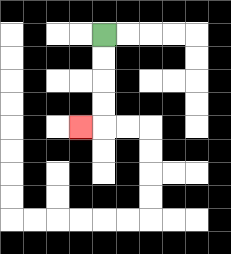{'start': '[4, 1]', 'end': '[3, 5]', 'path_directions': 'D,D,D,D,L', 'path_coordinates': '[[4, 1], [4, 2], [4, 3], [4, 4], [4, 5], [3, 5]]'}